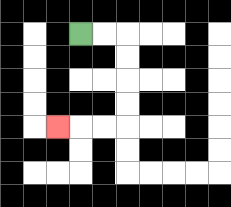{'start': '[3, 1]', 'end': '[2, 5]', 'path_directions': 'R,R,D,D,D,D,L,L,L', 'path_coordinates': '[[3, 1], [4, 1], [5, 1], [5, 2], [5, 3], [5, 4], [5, 5], [4, 5], [3, 5], [2, 5]]'}